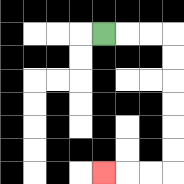{'start': '[4, 1]', 'end': '[4, 7]', 'path_directions': 'R,R,R,D,D,D,D,D,D,L,L,L', 'path_coordinates': '[[4, 1], [5, 1], [6, 1], [7, 1], [7, 2], [7, 3], [7, 4], [7, 5], [7, 6], [7, 7], [6, 7], [5, 7], [4, 7]]'}